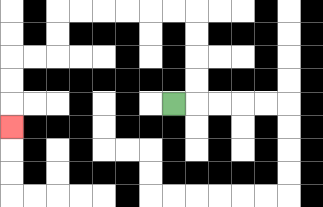{'start': '[7, 4]', 'end': '[0, 5]', 'path_directions': 'R,U,U,U,U,L,L,L,L,L,L,D,D,L,L,D,D,D', 'path_coordinates': '[[7, 4], [8, 4], [8, 3], [8, 2], [8, 1], [8, 0], [7, 0], [6, 0], [5, 0], [4, 0], [3, 0], [2, 0], [2, 1], [2, 2], [1, 2], [0, 2], [0, 3], [0, 4], [0, 5]]'}